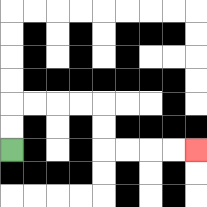{'start': '[0, 6]', 'end': '[8, 6]', 'path_directions': 'U,U,R,R,R,R,D,D,R,R,R,R', 'path_coordinates': '[[0, 6], [0, 5], [0, 4], [1, 4], [2, 4], [3, 4], [4, 4], [4, 5], [4, 6], [5, 6], [6, 6], [7, 6], [8, 6]]'}